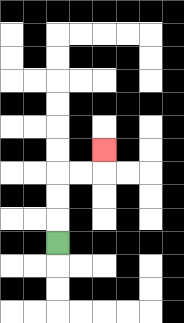{'start': '[2, 10]', 'end': '[4, 6]', 'path_directions': 'U,U,U,R,R,U', 'path_coordinates': '[[2, 10], [2, 9], [2, 8], [2, 7], [3, 7], [4, 7], [4, 6]]'}